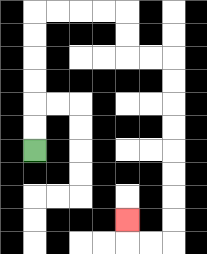{'start': '[1, 6]', 'end': '[5, 9]', 'path_directions': 'U,U,U,U,U,U,R,R,R,R,D,D,R,R,D,D,D,D,D,D,D,D,L,L,U', 'path_coordinates': '[[1, 6], [1, 5], [1, 4], [1, 3], [1, 2], [1, 1], [1, 0], [2, 0], [3, 0], [4, 0], [5, 0], [5, 1], [5, 2], [6, 2], [7, 2], [7, 3], [7, 4], [7, 5], [7, 6], [7, 7], [7, 8], [7, 9], [7, 10], [6, 10], [5, 10], [5, 9]]'}